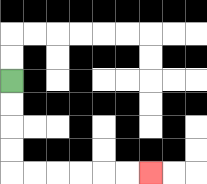{'start': '[0, 3]', 'end': '[6, 7]', 'path_directions': 'D,D,D,D,R,R,R,R,R,R', 'path_coordinates': '[[0, 3], [0, 4], [0, 5], [0, 6], [0, 7], [1, 7], [2, 7], [3, 7], [4, 7], [5, 7], [6, 7]]'}